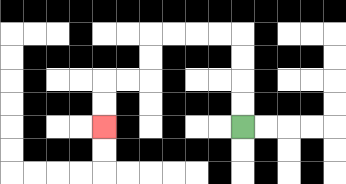{'start': '[10, 5]', 'end': '[4, 5]', 'path_directions': 'U,U,U,U,L,L,L,L,D,D,L,L,D,D', 'path_coordinates': '[[10, 5], [10, 4], [10, 3], [10, 2], [10, 1], [9, 1], [8, 1], [7, 1], [6, 1], [6, 2], [6, 3], [5, 3], [4, 3], [4, 4], [4, 5]]'}